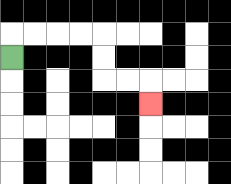{'start': '[0, 2]', 'end': '[6, 4]', 'path_directions': 'U,R,R,R,R,D,D,R,R,D', 'path_coordinates': '[[0, 2], [0, 1], [1, 1], [2, 1], [3, 1], [4, 1], [4, 2], [4, 3], [5, 3], [6, 3], [6, 4]]'}